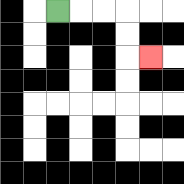{'start': '[2, 0]', 'end': '[6, 2]', 'path_directions': 'R,R,R,D,D,R', 'path_coordinates': '[[2, 0], [3, 0], [4, 0], [5, 0], [5, 1], [5, 2], [6, 2]]'}